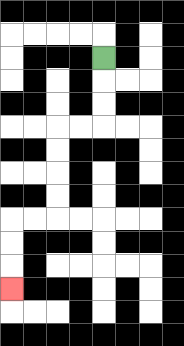{'start': '[4, 2]', 'end': '[0, 12]', 'path_directions': 'D,D,D,L,L,D,D,D,D,L,L,D,D,D', 'path_coordinates': '[[4, 2], [4, 3], [4, 4], [4, 5], [3, 5], [2, 5], [2, 6], [2, 7], [2, 8], [2, 9], [1, 9], [0, 9], [0, 10], [0, 11], [0, 12]]'}